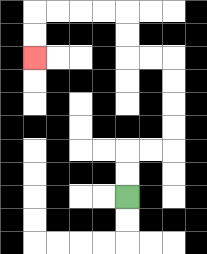{'start': '[5, 8]', 'end': '[1, 2]', 'path_directions': 'U,U,R,R,U,U,U,U,L,L,U,U,L,L,L,L,D,D', 'path_coordinates': '[[5, 8], [5, 7], [5, 6], [6, 6], [7, 6], [7, 5], [7, 4], [7, 3], [7, 2], [6, 2], [5, 2], [5, 1], [5, 0], [4, 0], [3, 0], [2, 0], [1, 0], [1, 1], [1, 2]]'}